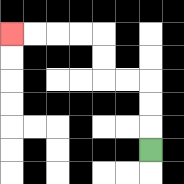{'start': '[6, 6]', 'end': '[0, 1]', 'path_directions': 'U,U,U,L,L,U,U,L,L,L,L', 'path_coordinates': '[[6, 6], [6, 5], [6, 4], [6, 3], [5, 3], [4, 3], [4, 2], [4, 1], [3, 1], [2, 1], [1, 1], [0, 1]]'}